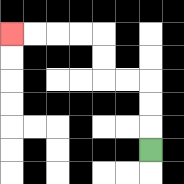{'start': '[6, 6]', 'end': '[0, 1]', 'path_directions': 'U,U,U,L,L,U,U,L,L,L,L', 'path_coordinates': '[[6, 6], [6, 5], [6, 4], [6, 3], [5, 3], [4, 3], [4, 2], [4, 1], [3, 1], [2, 1], [1, 1], [0, 1]]'}